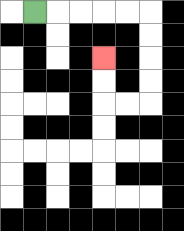{'start': '[1, 0]', 'end': '[4, 2]', 'path_directions': 'R,R,R,R,R,D,D,D,D,L,L,U,U', 'path_coordinates': '[[1, 0], [2, 0], [3, 0], [4, 0], [5, 0], [6, 0], [6, 1], [6, 2], [6, 3], [6, 4], [5, 4], [4, 4], [4, 3], [4, 2]]'}